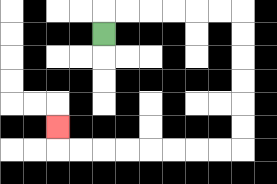{'start': '[4, 1]', 'end': '[2, 5]', 'path_directions': 'U,R,R,R,R,R,R,D,D,D,D,D,D,L,L,L,L,L,L,L,L,U', 'path_coordinates': '[[4, 1], [4, 0], [5, 0], [6, 0], [7, 0], [8, 0], [9, 0], [10, 0], [10, 1], [10, 2], [10, 3], [10, 4], [10, 5], [10, 6], [9, 6], [8, 6], [7, 6], [6, 6], [5, 6], [4, 6], [3, 6], [2, 6], [2, 5]]'}